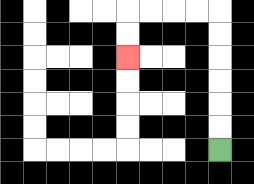{'start': '[9, 6]', 'end': '[5, 2]', 'path_directions': 'U,U,U,U,U,U,L,L,L,L,D,D', 'path_coordinates': '[[9, 6], [9, 5], [9, 4], [9, 3], [9, 2], [9, 1], [9, 0], [8, 0], [7, 0], [6, 0], [5, 0], [5, 1], [5, 2]]'}